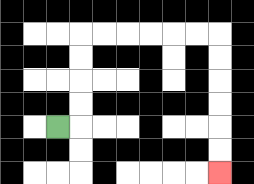{'start': '[2, 5]', 'end': '[9, 7]', 'path_directions': 'R,U,U,U,U,R,R,R,R,R,R,D,D,D,D,D,D', 'path_coordinates': '[[2, 5], [3, 5], [3, 4], [3, 3], [3, 2], [3, 1], [4, 1], [5, 1], [6, 1], [7, 1], [8, 1], [9, 1], [9, 2], [9, 3], [9, 4], [9, 5], [9, 6], [9, 7]]'}